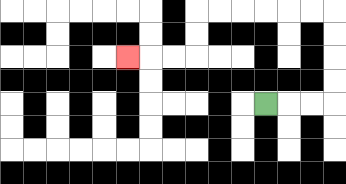{'start': '[11, 4]', 'end': '[5, 2]', 'path_directions': 'R,R,R,U,U,U,U,L,L,L,L,L,L,D,D,L,L,L', 'path_coordinates': '[[11, 4], [12, 4], [13, 4], [14, 4], [14, 3], [14, 2], [14, 1], [14, 0], [13, 0], [12, 0], [11, 0], [10, 0], [9, 0], [8, 0], [8, 1], [8, 2], [7, 2], [6, 2], [5, 2]]'}